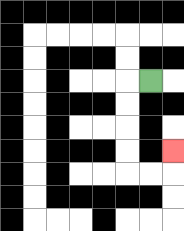{'start': '[6, 3]', 'end': '[7, 6]', 'path_directions': 'L,D,D,D,D,R,R,U', 'path_coordinates': '[[6, 3], [5, 3], [5, 4], [5, 5], [5, 6], [5, 7], [6, 7], [7, 7], [7, 6]]'}